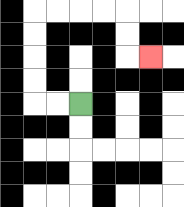{'start': '[3, 4]', 'end': '[6, 2]', 'path_directions': 'L,L,U,U,U,U,R,R,R,R,D,D,R', 'path_coordinates': '[[3, 4], [2, 4], [1, 4], [1, 3], [1, 2], [1, 1], [1, 0], [2, 0], [3, 0], [4, 0], [5, 0], [5, 1], [5, 2], [6, 2]]'}